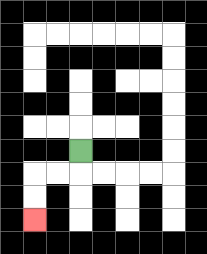{'start': '[3, 6]', 'end': '[1, 9]', 'path_directions': 'D,L,L,D,D', 'path_coordinates': '[[3, 6], [3, 7], [2, 7], [1, 7], [1, 8], [1, 9]]'}